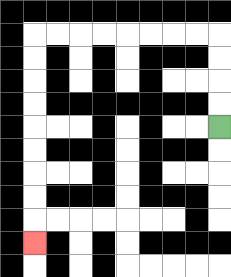{'start': '[9, 5]', 'end': '[1, 10]', 'path_directions': 'U,U,U,U,L,L,L,L,L,L,L,L,D,D,D,D,D,D,D,D,D', 'path_coordinates': '[[9, 5], [9, 4], [9, 3], [9, 2], [9, 1], [8, 1], [7, 1], [6, 1], [5, 1], [4, 1], [3, 1], [2, 1], [1, 1], [1, 2], [1, 3], [1, 4], [1, 5], [1, 6], [1, 7], [1, 8], [1, 9], [1, 10]]'}